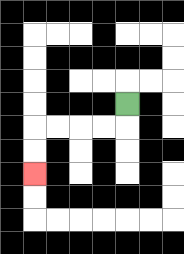{'start': '[5, 4]', 'end': '[1, 7]', 'path_directions': 'D,L,L,L,L,D,D', 'path_coordinates': '[[5, 4], [5, 5], [4, 5], [3, 5], [2, 5], [1, 5], [1, 6], [1, 7]]'}